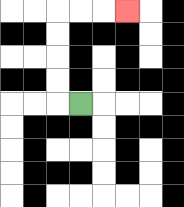{'start': '[3, 4]', 'end': '[5, 0]', 'path_directions': 'L,U,U,U,U,R,R,R', 'path_coordinates': '[[3, 4], [2, 4], [2, 3], [2, 2], [2, 1], [2, 0], [3, 0], [4, 0], [5, 0]]'}